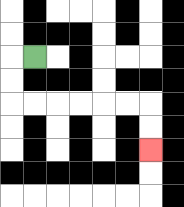{'start': '[1, 2]', 'end': '[6, 6]', 'path_directions': 'L,D,D,R,R,R,R,R,R,D,D', 'path_coordinates': '[[1, 2], [0, 2], [0, 3], [0, 4], [1, 4], [2, 4], [3, 4], [4, 4], [5, 4], [6, 4], [6, 5], [6, 6]]'}